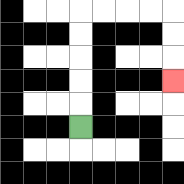{'start': '[3, 5]', 'end': '[7, 3]', 'path_directions': 'U,U,U,U,U,R,R,R,R,D,D,D', 'path_coordinates': '[[3, 5], [3, 4], [3, 3], [3, 2], [3, 1], [3, 0], [4, 0], [5, 0], [6, 0], [7, 0], [7, 1], [7, 2], [7, 3]]'}